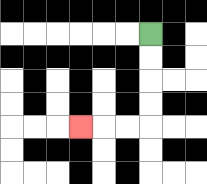{'start': '[6, 1]', 'end': '[3, 5]', 'path_directions': 'D,D,D,D,L,L,L', 'path_coordinates': '[[6, 1], [6, 2], [6, 3], [6, 4], [6, 5], [5, 5], [4, 5], [3, 5]]'}